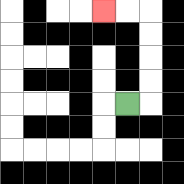{'start': '[5, 4]', 'end': '[4, 0]', 'path_directions': 'R,U,U,U,U,L,L', 'path_coordinates': '[[5, 4], [6, 4], [6, 3], [6, 2], [6, 1], [6, 0], [5, 0], [4, 0]]'}